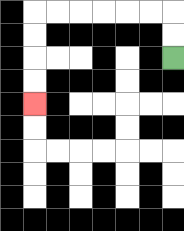{'start': '[7, 2]', 'end': '[1, 4]', 'path_directions': 'U,U,L,L,L,L,L,L,D,D,D,D', 'path_coordinates': '[[7, 2], [7, 1], [7, 0], [6, 0], [5, 0], [4, 0], [3, 0], [2, 0], [1, 0], [1, 1], [1, 2], [1, 3], [1, 4]]'}